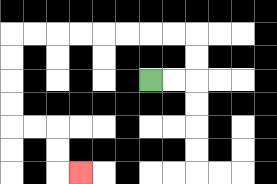{'start': '[6, 3]', 'end': '[3, 7]', 'path_directions': 'R,R,U,U,L,L,L,L,L,L,L,L,D,D,D,D,R,R,D,D,R', 'path_coordinates': '[[6, 3], [7, 3], [8, 3], [8, 2], [8, 1], [7, 1], [6, 1], [5, 1], [4, 1], [3, 1], [2, 1], [1, 1], [0, 1], [0, 2], [0, 3], [0, 4], [0, 5], [1, 5], [2, 5], [2, 6], [2, 7], [3, 7]]'}